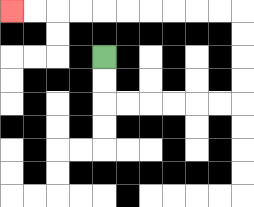{'start': '[4, 2]', 'end': '[0, 0]', 'path_directions': 'D,D,R,R,R,R,R,R,U,U,U,U,L,L,L,L,L,L,L,L,L,L', 'path_coordinates': '[[4, 2], [4, 3], [4, 4], [5, 4], [6, 4], [7, 4], [8, 4], [9, 4], [10, 4], [10, 3], [10, 2], [10, 1], [10, 0], [9, 0], [8, 0], [7, 0], [6, 0], [5, 0], [4, 0], [3, 0], [2, 0], [1, 0], [0, 0]]'}